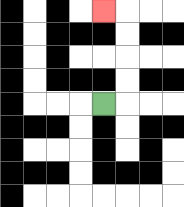{'start': '[4, 4]', 'end': '[4, 0]', 'path_directions': 'R,U,U,U,U,L', 'path_coordinates': '[[4, 4], [5, 4], [5, 3], [5, 2], [5, 1], [5, 0], [4, 0]]'}